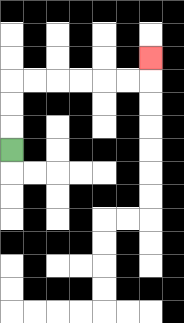{'start': '[0, 6]', 'end': '[6, 2]', 'path_directions': 'U,U,U,R,R,R,R,R,R,U', 'path_coordinates': '[[0, 6], [0, 5], [0, 4], [0, 3], [1, 3], [2, 3], [3, 3], [4, 3], [5, 3], [6, 3], [6, 2]]'}